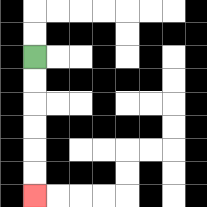{'start': '[1, 2]', 'end': '[1, 8]', 'path_directions': 'D,D,D,D,D,D', 'path_coordinates': '[[1, 2], [1, 3], [1, 4], [1, 5], [1, 6], [1, 7], [1, 8]]'}